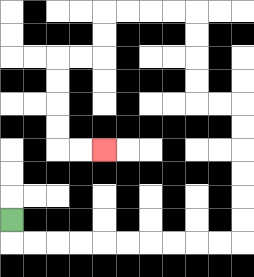{'start': '[0, 9]', 'end': '[4, 6]', 'path_directions': 'D,R,R,R,R,R,R,R,R,R,R,U,U,U,U,U,U,L,L,U,U,U,U,L,L,L,L,D,D,L,L,D,D,D,D,R,R', 'path_coordinates': '[[0, 9], [0, 10], [1, 10], [2, 10], [3, 10], [4, 10], [5, 10], [6, 10], [7, 10], [8, 10], [9, 10], [10, 10], [10, 9], [10, 8], [10, 7], [10, 6], [10, 5], [10, 4], [9, 4], [8, 4], [8, 3], [8, 2], [8, 1], [8, 0], [7, 0], [6, 0], [5, 0], [4, 0], [4, 1], [4, 2], [3, 2], [2, 2], [2, 3], [2, 4], [2, 5], [2, 6], [3, 6], [4, 6]]'}